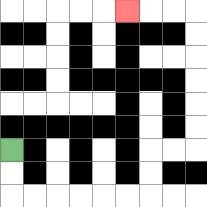{'start': '[0, 6]', 'end': '[5, 0]', 'path_directions': 'D,D,R,R,R,R,R,R,U,U,R,R,U,U,U,U,U,U,L,L,L', 'path_coordinates': '[[0, 6], [0, 7], [0, 8], [1, 8], [2, 8], [3, 8], [4, 8], [5, 8], [6, 8], [6, 7], [6, 6], [7, 6], [8, 6], [8, 5], [8, 4], [8, 3], [8, 2], [8, 1], [8, 0], [7, 0], [6, 0], [5, 0]]'}